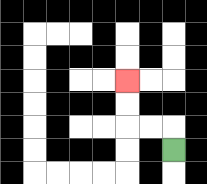{'start': '[7, 6]', 'end': '[5, 3]', 'path_directions': 'U,L,L,U,U', 'path_coordinates': '[[7, 6], [7, 5], [6, 5], [5, 5], [5, 4], [5, 3]]'}